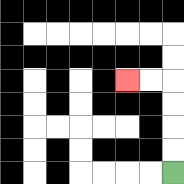{'start': '[7, 7]', 'end': '[5, 3]', 'path_directions': 'U,U,U,U,L,L', 'path_coordinates': '[[7, 7], [7, 6], [7, 5], [7, 4], [7, 3], [6, 3], [5, 3]]'}